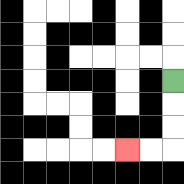{'start': '[7, 3]', 'end': '[5, 6]', 'path_directions': 'D,D,D,L,L', 'path_coordinates': '[[7, 3], [7, 4], [7, 5], [7, 6], [6, 6], [5, 6]]'}